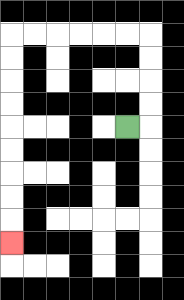{'start': '[5, 5]', 'end': '[0, 10]', 'path_directions': 'R,U,U,U,U,L,L,L,L,L,L,D,D,D,D,D,D,D,D,D', 'path_coordinates': '[[5, 5], [6, 5], [6, 4], [6, 3], [6, 2], [6, 1], [5, 1], [4, 1], [3, 1], [2, 1], [1, 1], [0, 1], [0, 2], [0, 3], [0, 4], [0, 5], [0, 6], [0, 7], [0, 8], [0, 9], [0, 10]]'}